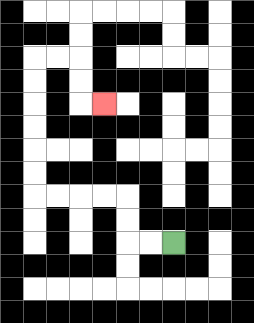{'start': '[7, 10]', 'end': '[4, 4]', 'path_directions': 'L,L,U,U,L,L,L,L,U,U,U,U,U,U,R,R,D,D,R', 'path_coordinates': '[[7, 10], [6, 10], [5, 10], [5, 9], [5, 8], [4, 8], [3, 8], [2, 8], [1, 8], [1, 7], [1, 6], [1, 5], [1, 4], [1, 3], [1, 2], [2, 2], [3, 2], [3, 3], [3, 4], [4, 4]]'}